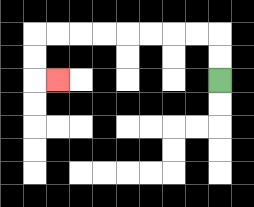{'start': '[9, 3]', 'end': '[2, 3]', 'path_directions': 'U,U,L,L,L,L,L,L,L,L,D,D,R', 'path_coordinates': '[[9, 3], [9, 2], [9, 1], [8, 1], [7, 1], [6, 1], [5, 1], [4, 1], [3, 1], [2, 1], [1, 1], [1, 2], [1, 3], [2, 3]]'}